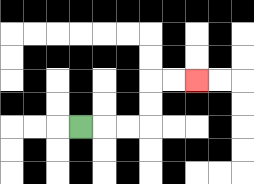{'start': '[3, 5]', 'end': '[8, 3]', 'path_directions': 'R,R,R,U,U,R,R', 'path_coordinates': '[[3, 5], [4, 5], [5, 5], [6, 5], [6, 4], [6, 3], [7, 3], [8, 3]]'}